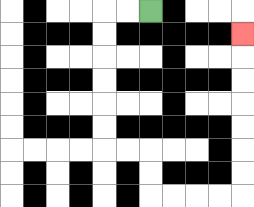{'start': '[6, 0]', 'end': '[10, 1]', 'path_directions': 'L,L,D,D,D,D,D,D,R,R,D,D,R,R,R,R,U,U,U,U,U,U,U', 'path_coordinates': '[[6, 0], [5, 0], [4, 0], [4, 1], [4, 2], [4, 3], [4, 4], [4, 5], [4, 6], [5, 6], [6, 6], [6, 7], [6, 8], [7, 8], [8, 8], [9, 8], [10, 8], [10, 7], [10, 6], [10, 5], [10, 4], [10, 3], [10, 2], [10, 1]]'}